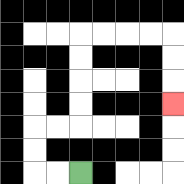{'start': '[3, 7]', 'end': '[7, 4]', 'path_directions': 'L,L,U,U,R,R,U,U,U,U,R,R,R,R,D,D,D', 'path_coordinates': '[[3, 7], [2, 7], [1, 7], [1, 6], [1, 5], [2, 5], [3, 5], [3, 4], [3, 3], [3, 2], [3, 1], [4, 1], [5, 1], [6, 1], [7, 1], [7, 2], [7, 3], [7, 4]]'}